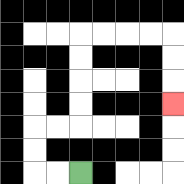{'start': '[3, 7]', 'end': '[7, 4]', 'path_directions': 'L,L,U,U,R,R,U,U,U,U,R,R,R,R,D,D,D', 'path_coordinates': '[[3, 7], [2, 7], [1, 7], [1, 6], [1, 5], [2, 5], [3, 5], [3, 4], [3, 3], [3, 2], [3, 1], [4, 1], [5, 1], [6, 1], [7, 1], [7, 2], [7, 3], [7, 4]]'}